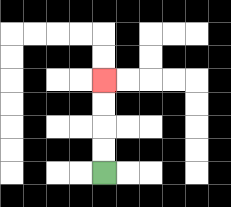{'start': '[4, 7]', 'end': '[4, 3]', 'path_directions': 'U,U,U,U', 'path_coordinates': '[[4, 7], [4, 6], [4, 5], [4, 4], [4, 3]]'}